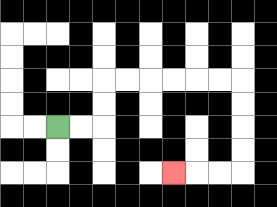{'start': '[2, 5]', 'end': '[7, 7]', 'path_directions': 'R,R,U,U,R,R,R,R,R,R,D,D,D,D,L,L,L', 'path_coordinates': '[[2, 5], [3, 5], [4, 5], [4, 4], [4, 3], [5, 3], [6, 3], [7, 3], [8, 3], [9, 3], [10, 3], [10, 4], [10, 5], [10, 6], [10, 7], [9, 7], [8, 7], [7, 7]]'}